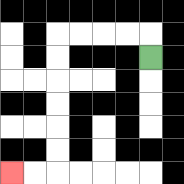{'start': '[6, 2]', 'end': '[0, 7]', 'path_directions': 'U,L,L,L,L,D,D,D,D,D,D,L,L', 'path_coordinates': '[[6, 2], [6, 1], [5, 1], [4, 1], [3, 1], [2, 1], [2, 2], [2, 3], [2, 4], [2, 5], [2, 6], [2, 7], [1, 7], [0, 7]]'}